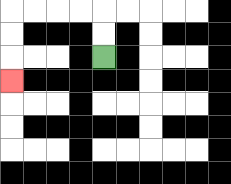{'start': '[4, 2]', 'end': '[0, 3]', 'path_directions': 'U,U,L,L,L,L,D,D,D', 'path_coordinates': '[[4, 2], [4, 1], [4, 0], [3, 0], [2, 0], [1, 0], [0, 0], [0, 1], [0, 2], [0, 3]]'}